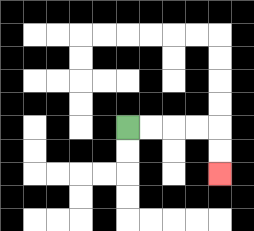{'start': '[5, 5]', 'end': '[9, 7]', 'path_directions': 'R,R,R,R,D,D', 'path_coordinates': '[[5, 5], [6, 5], [7, 5], [8, 5], [9, 5], [9, 6], [9, 7]]'}